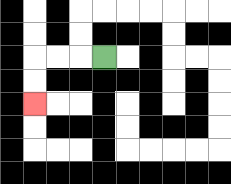{'start': '[4, 2]', 'end': '[1, 4]', 'path_directions': 'L,L,L,D,D', 'path_coordinates': '[[4, 2], [3, 2], [2, 2], [1, 2], [1, 3], [1, 4]]'}